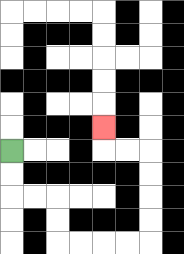{'start': '[0, 6]', 'end': '[4, 5]', 'path_directions': 'D,D,R,R,D,D,R,R,R,R,U,U,U,U,L,L,U', 'path_coordinates': '[[0, 6], [0, 7], [0, 8], [1, 8], [2, 8], [2, 9], [2, 10], [3, 10], [4, 10], [5, 10], [6, 10], [6, 9], [6, 8], [6, 7], [6, 6], [5, 6], [4, 6], [4, 5]]'}